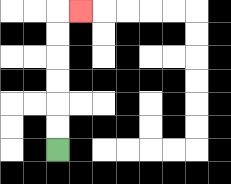{'start': '[2, 6]', 'end': '[3, 0]', 'path_directions': 'U,U,U,U,U,U,R', 'path_coordinates': '[[2, 6], [2, 5], [2, 4], [2, 3], [2, 2], [2, 1], [2, 0], [3, 0]]'}